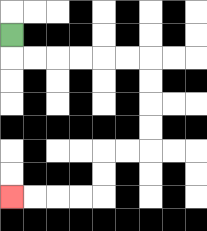{'start': '[0, 1]', 'end': '[0, 8]', 'path_directions': 'D,R,R,R,R,R,R,D,D,D,D,L,L,D,D,L,L,L,L', 'path_coordinates': '[[0, 1], [0, 2], [1, 2], [2, 2], [3, 2], [4, 2], [5, 2], [6, 2], [6, 3], [6, 4], [6, 5], [6, 6], [5, 6], [4, 6], [4, 7], [4, 8], [3, 8], [2, 8], [1, 8], [0, 8]]'}